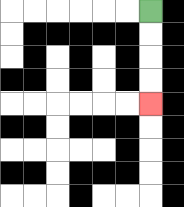{'start': '[6, 0]', 'end': '[6, 4]', 'path_directions': 'D,D,D,D', 'path_coordinates': '[[6, 0], [6, 1], [6, 2], [6, 3], [6, 4]]'}